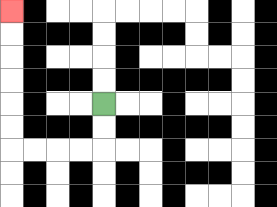{'start': '[4, 4]', 'end': '[0, 0]', 'path_directions': 'D,D,L,L,L,L,U,U,U,U,U,U', 'path_coordinates': '[[4, 4], [4, 5], [4, 6], [3, 6], [2, 6], [1, 6], [0, 6], [0, 5], [0, 4], [0, 3], [0, 2], [0, 1], [0, 0]]'}